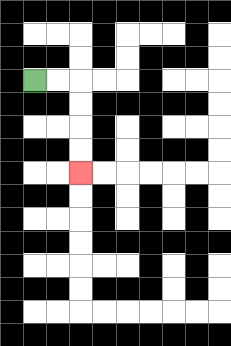{'start': '[1, 3]', 'end': '[3, 7]', 'path_directions': 'R,R,D,D,D,D', 'path_coordinates': '[[1, 3], [2, 3], [3, 3], [3, 4], [3, 5], [3, 6], [3, 7]]'}